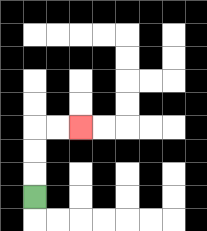{'start': '[1, 8]', 'end': '[3, 5]', 'path_directions': 'U,U,U,R,R', 'path_coordinates': '[[1, 8], [1, 7], [1, 6], [1, 5], [2, 5], [3, 5]]'}